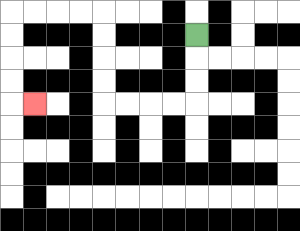{'start': '[8, 1]', 'end': '[1, 4]', 'path_directions': 'D,D,D,L,L,L,L,U,U,U,U,L,L,L,L,D,D,D,D,R', 'path_coordinates': '[[8, 1], [8, 2], [8, 3], [8, 4], [7, 4], [6, 4], [5, 4], [4, 4], [4, 3], [4, 2], [4, 1], [4, 0], [3, 0], [2, 0], [1, 0], [0, 0], [0, 1], [0, 2], [0, 3], [0, 4], [1, 4]]'}